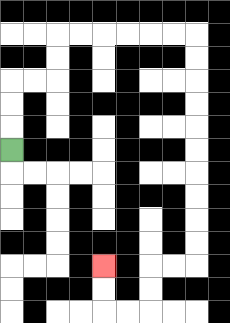{'start': '[0, 6]', 'end': '[4, 11]', 'path_directions': 'U,U,U,R,R,U,U,R,R,R,R,R,R,D,D,D,D,D,D,D,D,D,D,L,L,D,D,L,L,U,U', 'path_coordinates': '[[0, 6], [0, 5], [0, 4], [0, 3], [1, 3], [2, 3], [2, 2], [2, 1], [3, 1], [4, 1], [5, 1], [6, 1], [7, 1], [8, 1], [8, 2], [8, 3], [8, 4], [8, 5], [8, 6], [8, 7], [8, 8], [8, 9], [8, 10], [8, 11], [7, 11], [6, 11], [6, 12], [6, 13], [5, 13], [4, 13], [4, 12], [4, 11]]'}